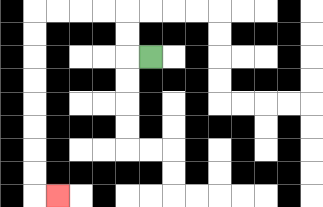{'start': '[6, 2]', 'end': '[2, 8]', 'path_directions': 'L,U,U,L,L,L,L,D,D,D,D,D,D,D,D,R', 'path_coordinates': '[[6, 2], [5, 2], [5, 1], [5, 0], [4, 0], [3, 0], [2, 0], [1, 0], [1, 1], [1, 2], [1, 3], [1, 4], [1, 5], [1, 6], [1, 7], [1, 8], [2, 8]]'}